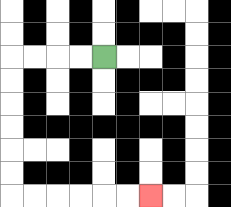{'start': '[4, 2]', 'end': '[6, 8]', 'path_directions': 'L,L,L,L,D,D,D,D,D,D,R,R,R,R,R,R', 'path_coordinates': '[[4, 2], [3, 2], [2, 2], [1, 2], [0, 2], [0, 3], [0, 4], [0, 5], [0, 6], [0, 7], [0, 8], [1, 8], [2, 8], [3, 8], [4, 8], [5, 8], [6, 8]]'}